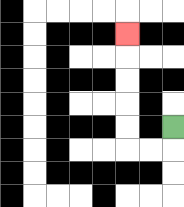{'start': '[7, 5]', 'end': '[5, 1]', 'path_directions': 'D,L,L,U,U,U,U,U', 'path_coordinates': '[[7, 5], [7, 6], [6, 6], [5, 6], [5, 5], [5, 4], [5, 3], [5, 2], [5, 1]]'}